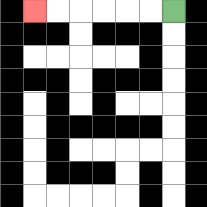{'start': '[7, 0]', 'end': '[1, 0]', 'path_directions': 'L,L,L,L,L,L', 'path_coordinates': '[[7, 0], [6, 0], [5, 0], [4, 0], [3, 0], [2, 0], [1, 0]]'}